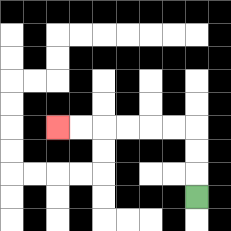{'start': '[8, 8]', 'end': '[2, 5]', 'path_directions': 'U,U,U,L,L,L,L,L,L', 'path_coordinates': '[[8, 8], [8, 7], [8, 6], [8, 5], [7, 5], [6, 5], [5, 5], [4, 5], [3, 5], [2, 5]]'}